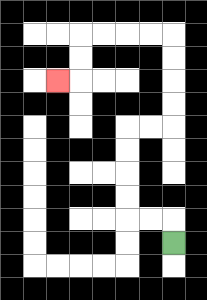{'start': '[7, 10]', 'end': '[2, 3]', 'path_directions': 'U,L,L,U,U,U,U,R,R,U,U,U,U,L,L,L,L,D,D,L', 'path_coordinates': '[[7, 10], [7, 9], [6, 9], [5, 9], [5, 8], [5, 7], [5, 6], [5, 5], [6, 5], [7, 5], [7, 4], [7, 3], [7, 2], [7, 1], [6, 1], [5, 1], [4, 1], [3, 1], [3, 2], [3, 3], [2, 3]]'}